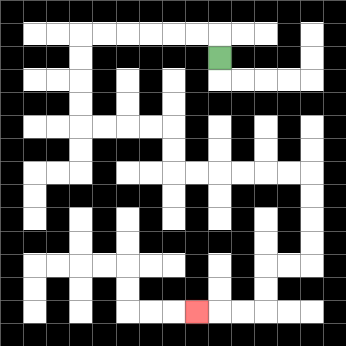{'start': '[9, 2]', 'end': '[8, 13]', 'path_directions': 'U,L,L,L,L,L,L,D,D,D,D,R,R,R,R,D,D,R,R,R,R,R,R,D,D,D,D,L,L,D,D,L,L,L', 'path_coordinates': '[[9, 2], [9, 1], [8, 1], [7, 1], [6, 1], [5, 1], [4, 1], [3, 1], [3, 2], [3, 3], [3, 4], [3, 5], [4, 5], [5, 5], [6, 5], [7, 5], [7, 6], [7, 7], [8, 7], [9, 7], [10, 7], [11, 7], [12, 7], [13, 7], [13, 8], [13, 9], [13, 10], [13, 11], [12, 11], [11, 11], [11, 12], [11, 13], [10, 13], [9, 13], [8, 13]]'}